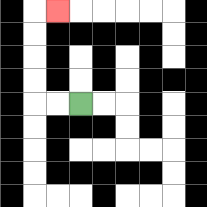{'start': '[3, 4]', 'end': '[2, 0]', 'path_directions': 'L,L,U,U,U,U,R', 'path_coordinates': '[[3, 4], [2, 4], [1, 4], [1, 3], [1, 2], [1, 1], [1, 0], [2, 0]]'}